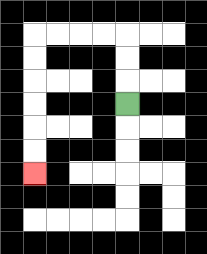{'start': '[5, 4]', 'end': '[1, 7]', 'path_directions': 'U,U,U,L,L,L,L,D,D,D,D,D,D', 'path_coordinates': '[[5, 4], [5, 3], [5, 2], [5, 1], [4, 1], [3, 1], [2, 1], [1, 1], [1, 2], [1, 3], [1, 4], [1, 5], [1, 6], [1, 7]]'}